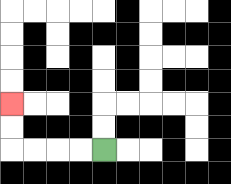{'start': '[4, 6]', 'end': '[0, 4]', 'path_directions': 'L,L,L,L,U,U', 'path_coordinates': '[[4, 6], [3, 6], [2, 6], [1, 6], [0, 6], [0, 5], [0, 4]]'}